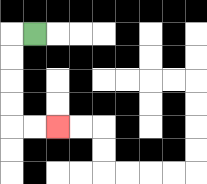{'start': '[1, 1]', 'end': '[2, 5]', 'path_directions': 'L,D,D,D,D,R,R', 'path_coordinates': '[[1, 1], [0, 1], [0, 2], [0, 3], [0, 4], [0, 5], [1, 5], [2, 5]]'}